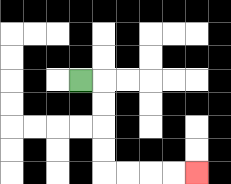{'start': '[3, 3]', 'end': '[8, 7]', 'path_directions': 'R,D,D,D,D,R,R,R,R', 'path_coordinates': '[[3, 3], [4, 3], [4, 4], [4, 5], [4, 6], [4, 7], [5, 7], [6, 7], [7, 7], [8, 7]]'}